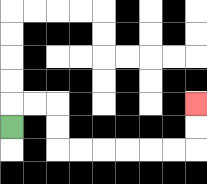{'start': '[0, 5]', 'end': '[8, 4]', 'path_directions': 'U,R,R,D,D,R,R,R,R,R,R,U,U', 'path_coordinates': '[[0, 5], [0, 4], [1, 4], [2, 4], [2, 5], [2, 6], [3, 6], [4, 6], [5, 6], [6, 6], [7, 6], [8, 6], [8, 5], [8, 4]]'}